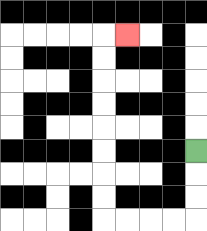{'start': '[8, 6]', 'end': '[5, 1]', 'path_directions': 'D,D,D,L,L,L,L,U,U,U,U,U,U,U,U,R', 'path_coordinates': '[[8, 6], [8, 7], [8, 8], [8, 9], [7, 9], [6, 9], [5, 9], [4, 9], [4, 8], [4, 7], [4, 6], [4, 5], [4, 4], [4, 3], [4, 2], [4, 1], [5, 1]]'}